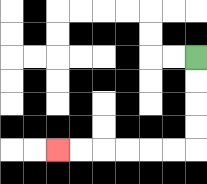{'start': '[8, 2]', 'end': '[2, 6]', 'path_directions': 'D,D,D,D,L,L,L,L,L,L', 'path_coordinates': '[[8, 2], [8, 3], [8, 4], [8, 5], [8, 6], [7, 6], [6, 6], [5, 6], [4, 6], [3, 6], [2, 6]]'}